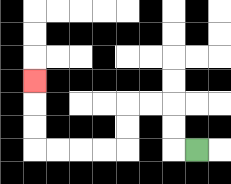{'start': '[8, 6]', 'end': '[1, 3]', 'path_directions': 'L,U,U,L,L,D,D,L,L,L,L,U,U,U', 'path_coordinates': '[[8, 6], [7, 6], [7, 5], [7, 4], [6, 4], [5, 4], [5, 5], [5, 6], [4, 6], [3, 6], [2, 6], [1, 6], [1, 5], [1, 4], [1, 3]]'}